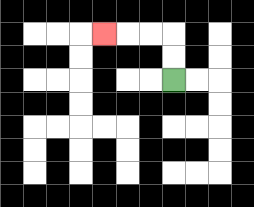{'start': '[7, 3]', 'end': '[4, 1]', 'path_directions': 'U,U,L,L,L', 'path_coordinates': '[[7, 3], [7, 2], [7, 1], [6, 1], [5, 1], [4, 1]]'}